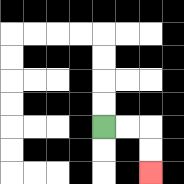{'start': '[4, 5]', 'end': '[6, 7]', 'path_directions': 'R,R,D,D', 'path_coordinates': '[[4, 5], [5, 5], [6, 5], [6, 6], [6, 7]]'}